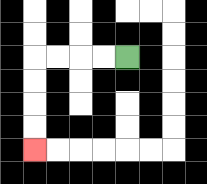{'start': '[5, 2]', 'end': '[1, 6]', 'path_directions': 'L,L,L,L,D,D,D,D', 'path_coordinates': '[[5, 2], [4, 2], [3, 2], [2, 2], [1, 2], [1, 3], [1, 4], [1, 5], [1, 6]]'}